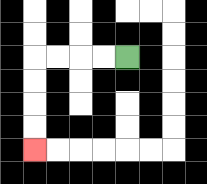{'start': '[5, 2]', 'end': '[1, 6]', 'path_directions': 'L,L,L,L,D,D,D,D', 'path_coordinates': '[[5, 2], [4, 2], [3, 2], [2, 2], [1, 2], [1, 3], [1, 4], [1, 5], [1, 6]]'}